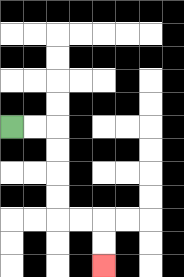{'start': '[0, 5]', 'end': '[4, 11]', 'path_directions': 'R,R,D,D,D,D,R,R,D,D', 'path_coordinates': '[[0, 5], [1, 5], [2, 5], [2, 6], [2, 7], [2, 8], [2, 9], [3, 9], [4, 9], [4, 10], [4, 11]]'}